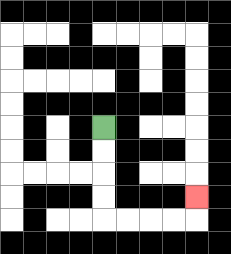{'start': '[4, 5]', 'end': '[8, 8]', 'path_directions': 'D,D,D,D,R,R,R,R,U', 'path_coordinates': '[[4, 5], [4, 6], [4, 7], [4, 8], [4, 9], [5, 9], [6, 9], [7, 9], [8, 9], [8, 8]]'}